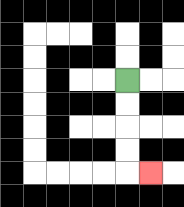{'start': '[5, 3]', 'end': '[6, 7]', 'path_directions': 'D,D,D,D,R', 'path_coordinates': '[[5, 3], [5, 4], [5, 5], [5, 6], [5, 7], [6, 7]]'}